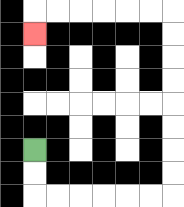{'start': '[1, 6]', 'end': '[1, 1]', 'path_directions': 'D,D,R,R,R,R,R,R,U,U,U,U,U,U,U,U,L,L,L,L,L,L,D', 'path_coordinates': '[[1, 6], [1, 7], [1, 8], [2, 8], [3, 8], [4, 8], [5, 8], [6, 8], [7, 8], [7, 7], [7, 6], [7, 5], [7, 4], [7, 3], [7, 2], [7, 1], [7, 0], [6, 0], [5, 0], [4, 0], [3, 0], [2, 0], [1, 0], [1, 1]]'}